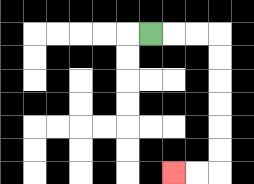{'start': '[6, 1]', 'end': '[7, 7]', 'path_directions': 'R,R,R,D,D,D,D,D,D,L,L', 'path_coordinates': '[[6, 1], [7, 1], [8, 1], [9, 1], [9, 2], [9, 3], [9, 4], [9, 5], [9, 6], [9, 7], [8, 7], [7, 7]]'}